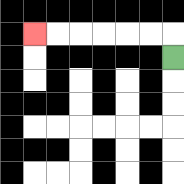{'start': '[7, 2]', 'end': '[1, 1]', 'path_directions': 'U,L,L,L,L,L,L', 'path_coordinates': '[[7, 2], [7, 1], [6, 1], [5, 1], [4, 1], [3, 1], [2, 1], [1, 1]]'}